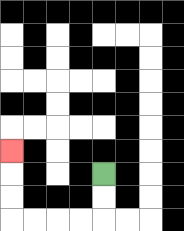{'start': '[4, 7]', 'end': '[0, 6]', 'path_directions': 'D,D,L,L,L,L,U,U,U', 'path_coordinates': '[[4, 7], [4, 8], [4, 9], [3, 9], [2, 9], [1, 9], [0, 9], [0, 8], [0, 7], [0, 6]]'}